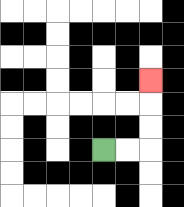{'start': '[4, 6]', 'end': '[6, 3]', 'path_directions': 'R,R,U,U,U', 'path_coordinates': '[[4, 6], [5, 6], [6, 6], [6, 5], [6, 4], [6, 3]]'}